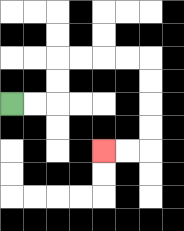{'start': '[0, 4]', 'end': '[4, 6]', 'path_directions': 'R,R,U,U,R,R,R,R,D,D,D,D,L,L', 'path_coordinates': '[[0, 4], [1, 4], [2, 4], [2, 3], [2, 2], [3, 2], [4, 2], [5, 2], [6, 2], [6, 3], [6, 4], [6, 5], [6, 6], [5, 6], [4, 6]]'}